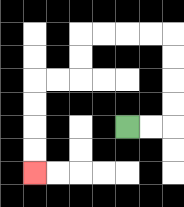{'start': '[5, 5]', 'end': '[1, 7]', 'path_directions': 'R,R,U,U,U,U,L,L,L,L,D,D,L,L,D,D,D,D', 'path_coordinates': '[[5, 5], [6, 5], [7, 5], [7, 4], [7, 3], [7, 2], [7, 1], [6, 1], [5, 1], [4, 1], [3, 1], [3, 2], [3, 3], [2, 3], [1, 3], [1, 4], [1, 5], [1, 6], [1, 7]]'}